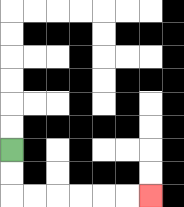{'start': '[0, 6]', 'end': '[6, 8]', 'path_directions': 'D,D,R,R,R,R,R,R', 'path_coordinates': '[[0, 6], [0, 7], [0, 8], [1, 8], [2, 8], [3, 8], [4, 8], [5, 8], [6, 8]]'}